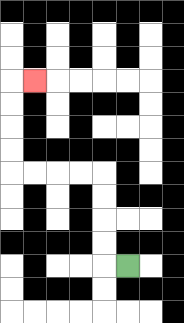{'start': '[5, 11]', 'end': '[1, 3]', 'path_directions': 'L,U,U,U,U,L,L,L,L,U,U,U,U,R', 'path_coordinates': '[[5, 11], [4, 11], [4, 10], [4, 9], [4, 8], [4, 7], [3, 7], [2, 7], [1, 7], [0, 7], [0, 6], [0, 5], [0, 4], [0, 3], [1, 3]]'}